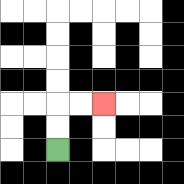{'start': '[2, 6]', 'end': '[4, 4]', 'path_directions': 'U,U,R,R', 'path_coordinates': '[[2, 6], [2, 5], [2, 4], [3, 4], [4, 4]]'}